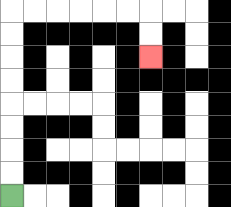{'start': '[0, 8]', 'end': '[6, 2]', 'path_directions': 'U,U,U,U,U,U,U,U,R,R,R,R,R,R,D,D', 'path_coordinates': '[[0, 8], [0, 7], [0, 6], [0, 5], [0, 4], [0, 3], [0, 2], [0, 1], [0, 0], [1, 0], [2, 0], [3, 0], [4, 0], [5, 0], [6, 0], [6, 1], [6, 2]]'}